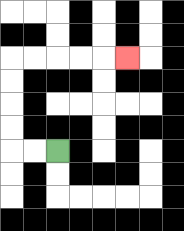{'start': '[2, 6]', 'end': '[5, 2]', 'path_directions': 'L,L,U,U,U,U,R,R,R,R,R', 'path_coordinates': '[[2, 6], [1, 6], [0, 6], [0, 5], [0, 4], [0, 3], [0, 2], [1, 2], [2, 2], [3, 2], [4, 2], [5, 2]]'}